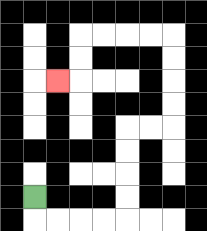{'start': '[1, 8]', 'end': '[2, 3]', 'path_directions': 'D,R,R,R,R,U,U,U,U,R,R,U,U,U,U,L,L,L,L,D,D,L', 'path_coordinates': '[[1, 8], [1, 9], [2, 9], [3, 9], [4, 9], [5, 9], [5, 8], [5, 7], [5, 6], [5, 5], [6, 5], [7, 5], [7, 4], [7, 3], [7, 2], [7, 1], [6, 1], [5, 1], [4, 1], [3, 1], [3, 2], [3, 3], [2, 3]]'}